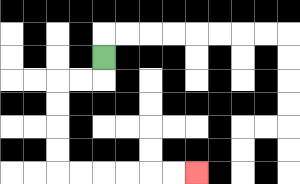{'start': '[4, 2]', 'end': '[8, 7]', 'path_directions': 'D,L,L,D,D,D,D,R,R,R,R,R,R', 'path_coordinates': '[[4, 2], [4, 3], [3, 3], [2, 3], [2, 4], [2, 5], [2, 6], [2, 7], [3, 7], [4, 7], [5, 7], [6, 7], [7, 7], [8, 7]]'}